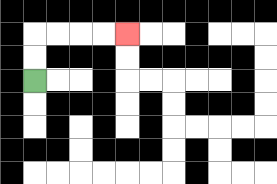{'start': '[1, 3]', 'end': '[5, 1]', 'path_directions': 'U,U,R,R,R,R', 'path_coordinates': '[[1, 3], [1, 2], [1, 1], [2, 1], [3, 1], [4, 1], [5, 1]]'}